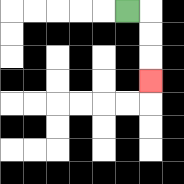{'start': '[5, 0]', 'end': '[6, 3]', 'path_directions': 'R,D,D,D', 'path_coordinates': '[[5, 0], [6, 0], [6, 1], [6, 2], [6, 3]]'}